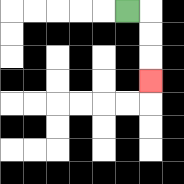{'start': '[5, 0]', 'end': '[6, 3]', 'path_directions': 'R,D,D,D', 'path_coordinates': '[[5, 0], [6, 0], [6, 1], [6, 2], [6, 3]]'}